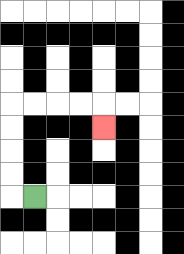{'start': '[1, 8]', 'end': '[4, 5]', 'path_directions': 'L,U,U,U,U,R,R,R,R,D', 'path_coordinates': '[[1, 8], [0, 8], [0, 7], [0, 6], [0, 5], [0, 4], [1, 4], [2, 4], [3, 4], [4, 4], [4, 5]]'}